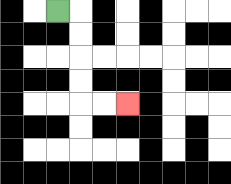{'start': '[2, 0]', 'end': '[5, 4]', 'path_directions': 'R,D,D,D,D,R,R', 'path_coordinates': '[[2, 0], [3, 0], [3, 1], [3, 2], [3, 3], [3, 4], [4, 4], [5, 4]]'}